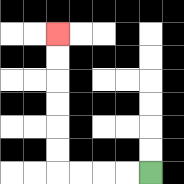{'start': '[6, 7]', 'end': '[2, 1]', 'path_directions': 'L,L,L,L,U,U,U,U,U,U', 'path_coordinates': '[[6, 7], [5, 7], [4, 7], [3, 7], [2, 7], [2, 6], [2, 5], [2, 4], [2, 3], [2, 2], [2, 1]]'}